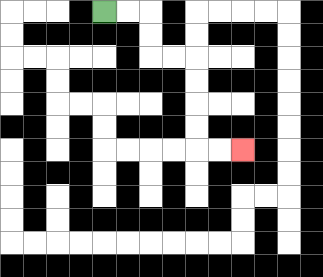{'start': '[4, 0]', 'end': '[10, 6]', 'path_directions': 'R,R,D,D,R,R,D,D,D,D,R,R', 'path_coordinates': '[[4, 0], [5, 0], [6, 0], [6, 1], [6, 2], [7, 2], [8, 2], [8, 3], [8, 4], [8, 5], [8, 6], [9, 6], [10, 6]]'}